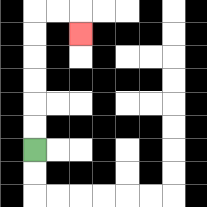{'start': '[1, 6]', 'end': '[3, 1]', 'path_directions': 'U,U,U,U,U,U,R,R,D', 'path_coordinates': '[[1, 6], [1, 5], [1, 4], [1, 3], [1, 2], [1, 1], [1, 0], [2, 0], [3, 0], [3, 1]]'}